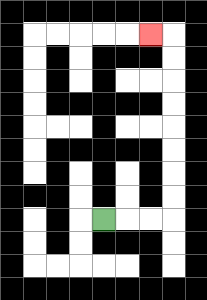{'start': '[4, 9]', 'end': '[6, 1]', 'path_directions': 'R,R,R,U,U,U,U,U,U,U,U,L', 'path_coordinates': '[[4, 9], [5, 9], [6, 9], [7, 9], [7, 8], [7, 7], [7, 6], [7, 5], [7, 4], [7, 3], [7, 2], [7, 1], [6, 1]]'}